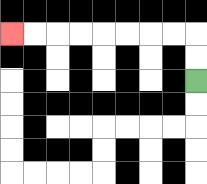{'start': '[8, 3]', 'end': '[0, 1]', 'path_directions': 'U,U,L,L,L,L,L,L,L,L', 'path_coordinates': '[[8, 3], [8, 2], [8, 1], [7, 1], [6, 1], [5, 1], [4, 1], [3, 1], [2, 1], [1, 1], [0, 1]]'}